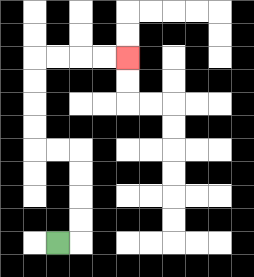{'start': '[2, 10]', 'end': '[5, 2]', 'path_directions': 'R,U,U,U,U,L,L,U,U,U,U,R,R,R,R', 'path_coordinates': '[[2, 10], [3, 10], [3, 9], [3, 8], [3, 7], [3, 6], [2, 6], [1, 6], [1, 5], [1, 4], [1, 3], [1, 2], [2, 2], [3, 2], [4, 2], [5, 2]]'}